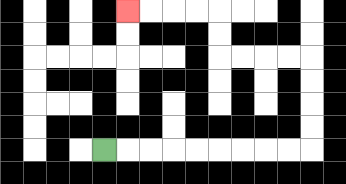{'start': '[4, 6]', 'end': '[5, 0]', 'path_directions': 'R,R,R,R,R,R,R,R,R,U,U,U,U,L,L,L,L,U,U,L,L,L,L', 'path_coordinates': '[[4, 6], [5, 6], [6, 6], [7, 6], [8, 6], [9, 6], [10, 6], [11, 6], [12, 6], [13, 6], [13, 5], [13, 4], [13, 3], [13, 2], [12, 2], [11, 2], [10, 2], [9, 2], [9, 1], [9, 0], [8, 0], [7, 0], [6, 0], [5, 0]]'}